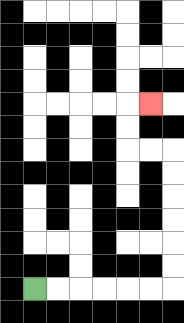{'start': '[1, 12]', 'end': '[6, 4]', 'path_directions': 'R,R,R,R,R,R,U,U,U,U,U,U,L,L,U,U,R', 'path_coordinates': '[[1, 12], [2, 12], [3, 12], [4, 12], [5, 12], [6, 12], [7, 12], [7, 11], [7, 10], [7, 9], [7, 8], [7, 7], [7, 6], [6, 6], [5, 6], [5, 5], [5, 4], [6, 4]]'}